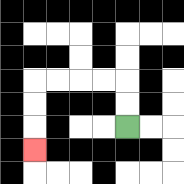{'start': '[5, 5]', 'end': '[1, 6]', 'path_directions': 'U,U,L,L,L,L,D,D,D', 'path_coordinates': '[[5, 5], [5, 4], [5, 3], [4, 3], [3, 3], [2, 3], [1, 3], [1, 4], [1, 5], [1, 6]]'}